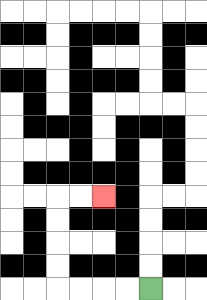{'start': '[6, 12]', 'end': '[4, 8]', 'path_directions': 'L,L,L,L,U,U,U,U,R,R', 'path_coordinates': '[[6, 12], [5, 12], [4, 12], [3, 12], [2, 12], [2, 11], [2, 10], [2, 9], [2, 8], [3, 8], [4, 8]]'}